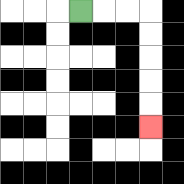{'start': '[3, 0]', 'end': '[6, 5]', 'path_directions': 'R,R,R,D,D,D,D,D', 'path_coordinates': '[[3, 0], [4, 0], [5, 0], [6, 0], [6, 1], [6, 2], [6, 3], [6, 4], [6, 5]]'}